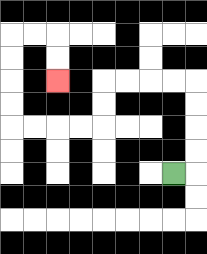{'start': '[7, 7]', 'end': '[2, 3]', 'path_directions': 'R,U,U,U,U,L,L,L,L,D,D,L,L,L,L,U,U,U,U,R,R,D,D', 'path_coordinates': '[[7, 7], [8, 7], [8, 6], [8, 5], [8, 4], [8, 3], [7, 3], [6, 3], [5, 3], [4, 3], [4, 4], [4, 5], [3, 5], [2, 5], [1, 5], [0, 5], [0, 4], [0, 3], [0, 2], [0, 1], [1, 1], [2, 1], [2, 2], [2, 3]]'}